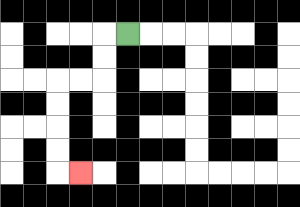{'start': '[5, 1]', 'end': '[3, 7]', 'path_directions': 'L,D,D,L,L,D,D,D,D,R', 'path_coordinates': '[[5, 1], [4, 1], [4, 2], [4, 3], [3, 3], [2, 3], [2, 4], [2, 5], [2, 6], [2, 7], [3, 7]]'}